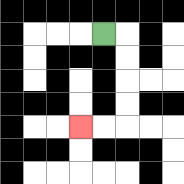{'start': '[4, 1]', 'end': '[3, 5]', 'path_directions': 'R,D,D,D,D,L,L', 'path_coordinates': '[[4, 1], [5, 1], [5, 2], [5, 3], [5, 4], [5, 5], [4, 5], [3, 5]]'}